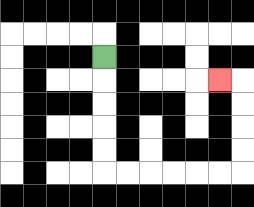{'start': '[4, 2]', 'end': '[9, 3]', 'path_directions': 'D,D,D,D,D,R,R,R,R,R,R,U,U,U,U,L', 'path_coordinates': '[[4, 2], [4, 3], [4, 4], [4, 5], [4, 6], [4, 7], [5, 7], [6, 7], [7, 7], [8, 7], [9, 7], [10, 7], [10, 6], [10, 5], [10, 4], [10, 3], [9, 3]]'}